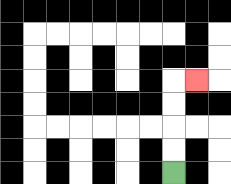{'start': '[7, 7]', 'end': '[8, 3]', 'path_directions': 'U,U,U,U,R', 'path_coordinates': '[[7, 7], [7, 6], [7, 5], [7, 4], [7, 3], [8, 3]]'}